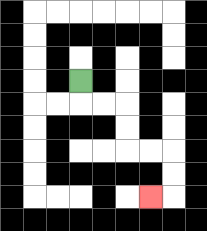{'start': '[3, 3]', 'end': '[6, 8]', 'path_directions': 'D,R,R,D,D,R,R,D,D,L', 'path_coordinates': '[[3, 3], [3, 4], [4, 4], [5, 4], [5, 5], [5, 6], [6, 6], [7, 6], [7, 7], [7, 8], [6, 8]]'}